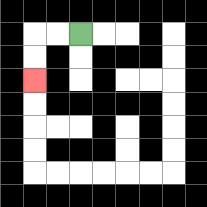{'start': '[3, 1]', 'end': '[1, 3]', 'path_directions': 'L,L,D,D', 'path_coordinates': '[[3, 1], [2, 1], [1, 1], [1, 2], [1, 3]]'}